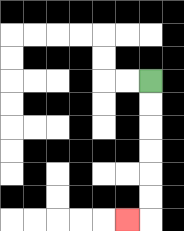{'start': '[6, 3]', 'end': '[5, 9]', 'path_directions': 'D,D,D,D,D,D,L', 'path_coordinates': '[[6, 3], [6, 4], [6, 5], [6, 6], [6, 7], [6, 8], [6, 9], [5, 9]]'}